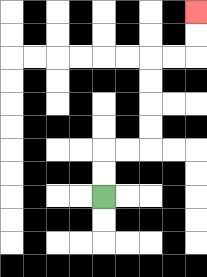{'start': '[4, 8]', 'end': '[8, 0]', 'path_directions': 'U,U,R,R,U,U,U,U,R,R,U,U', 'path_coordinates': '[[4, 8], [4, 7], [4, 6], [5, 6], [6, 6], [6, 5], [6, 4], [6, 3], [6, 2], [7, 2], [8, 2], [8, 1], [8, 0]]'}